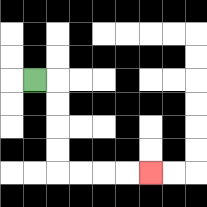{'start': '[1, 3]', 'end': '[6, 7]', 'path_directions': 'R,D,D,D,D,R,R,R,R', 'path_coordinates': '[[1, 3], [2, 3], [2, 4], [2, 5], [2, 6], [2, 7], [3, 7], [4, 7], [5, 7], [6, 7]]'}